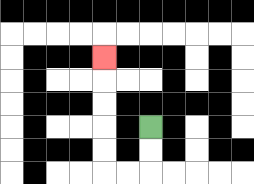{'start': '[6, 5]', 'end': '[4, 2]', 'path_directions': 'D,D,L,L,U,U,U,U,U', 'path_coordinates': '[[6, 5], [6, 6], [6, 7], [5, 7], [4, 7], [4, 6], [4, 5], [4, 4], [4, 3], [4, 2]]'}